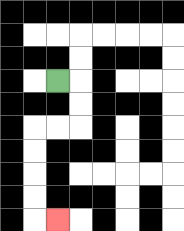{'start': '[2, 3]', 'end': '[2, 9]', 'path_directions': 'R,D,D,L,L,D,D,D,D,R', 'path_coordinates': '[[2, 3], [3, 3], [3, 4], [3, 5], [2, 5], [1, 5], [1, 6], [1, 7], [1, 8], [1, 9], [2, 9]]'}